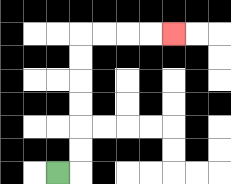{'start': '[2, 7]', 'end': '[7, 1]', 'path_directions': 'R,U,U,U,U,U,U,R,R,R,R', 'path_coordinates': '[[2, 7], [3, 7], [3, 6], [3, 5], [3, 4], [3, 3], [3, 2], [3, 1], [4, 1], [5, 1], [6, 1], [7, 1]]'}